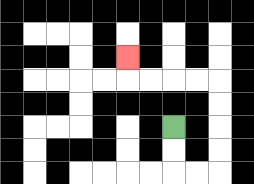{'start': '[7, 5]', 'end': '[5, 2]', 'path_directions': 'D,D,R,R,U,U,U,U,L,L,L,L,U', 'path_coordinates': '[[7, 5], [7, 6], [7, 7], [8, 7], [9, 7], [9, 6], [9, 5], [9, 4], [9, 3], [8, 3], [7, 3], [6, 3], [5, 3], [5, 2]]'}